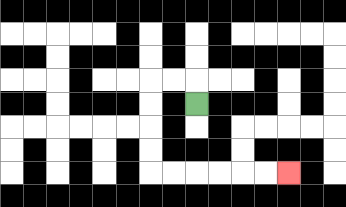{'start': '[8, 4]', 'end': '[12, 7]', 'path_directions': 'U,L,L,D,D,D,D,R,R,R,R,R,R', 'path_coordinates': '[[8, 4], [8, 3], [7, 3], [6, 3], [6, 4], [6, 5], [6, 6], [6, 7], [7, 7], [8, 7], [9, 7], [10, 7], [11, 7], [12, 7]]'}